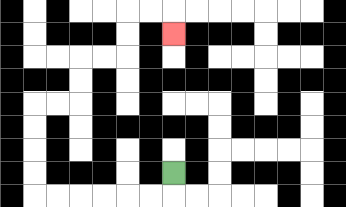{'start': '[7, 7]', 'end': '[7, 1]', 'path_directions': 'D,L,L,L,L,L,L,U,U,U,U,R,R,U,U,R,R,U,U,R,R,D', 'path_coordinates': '[[7, 7], [7, 8], [6, 8], [5, 8], [4, 8], [3, 8], [2, 8], [1, 8], [1, 7], [1, 6], [1, 5], [1, 4], [2, 4], [3, 4], [3, 3], [3, 2], [4, 2], [5, 2], [5, 1], [5, 0], [6, 0], [7, 0], [7, 1]]'}